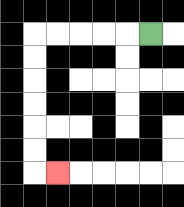{'start': '[6, 1]', 'end': '[2, 7]', 'path_directions': 'L,L,L,L,L,D,D,D,D,D,D,R', 'path_coordinates': '[[6, 1], [5, 1], [4, 1], [3, 1], [2, 1], [1, 1], [1, 2], [1, 3], [1, 4], [1, 5], [1, 6], [1, 7], [2, 7]]'}